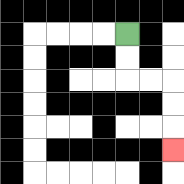{'start': '[5, 1]', 'end': '[7, 6]', 'path_directions': 'D,D,R,R,D,D,D', 'path_coordinates': '[[5, 1], [5, 2], [5, 3], [6, 3], [7, 3], [7, 4], [7, 5], [7, 6]]'}